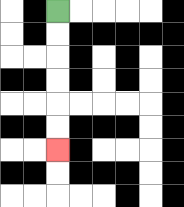{'start': '[2, 0]', 'end': '[2, 6]', 'path_directions': 'D,D,D,D,D,D', 'path_coordinates': '[[2, 0], [2, 1], [2, 2], [2, 3], [2, 4], [2, 5], [2, 6]]'}